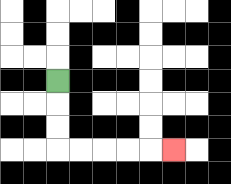{'start': '[2, 3]', 'end': '[7, 6]', 'path_directions': 'D,D,D,R,R,R,R,R', 'path_coordinates': '[[2, 3], [2, 4], [2, 5], [2, 6], [3, 6], [4, 6], [5, 6], [6, 6], [7, 6]]'}